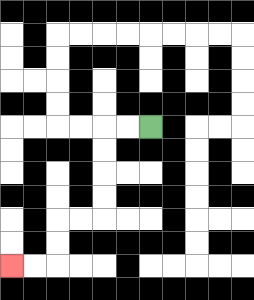{'start': '[6, 5]', 'end': '[0, 11]', 'path_directions': 'L,L,D,D,D,D,L,L,D,D,L,L', 'path_coordinates': '[[6, 5], [5, 5], [4, 5], [4, 6], [4, 7], [4, 8], [4, 9], [3, 9], [2, 9], [2, 10], [2, 11], [1, 11], [0, 11]]'}